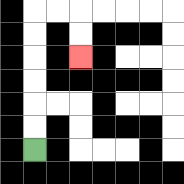{'start': '[1, 6]', 'end': '[3, 2]', 'path_directions': 'U,U,U,U,U,U,R,R,D,D', 'path_coordinates': '[[1, 6], [1, 5], [1, 4], [1, 3], [1, 2], [1, 1], [1, 0], [2, 0], [3, 0], [3, 1], [3, 2]]'}